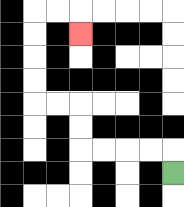{'start': '[7, 7]', 'end': '[3, 1]', 'path_directions': 'U,L,L,L,L,U,U,L,L,U,U,U,U,R,R,D', 'path_coordinates': '[[7, 7], [7, 6], [6, 6], [5, 6], [4, 6], [3, 6], [3, 5], [3, 4], [2, 4], [1, 4], [1, 3], [1, 2], [1, 1], [1, 0], [2, 0], [3, 0], [3, 1]]'}